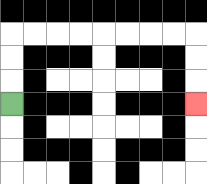{'start': '[0, 4]', 'end': '[8, 4]', 'path_directions': 'U,U,U,R,R,R,R,R,R,R,R,D,D,D', 'path_coordinates': '[[0, 4], [0, 3], [0, 2], [0, 1], [1, 1], [2, 1], [3, 1], [4, 1], [5, 1], [6, 1], [7, 1], [8, 1], [8, 2], [8, 3], [8, 4]]'}